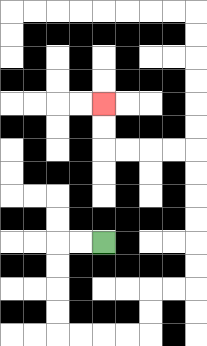{'start': '[4, 10]', 'end': '[4, 4]', 'path_directions': 'L,L,D,D,D,D,R,R,R,R,U,U,R,R,U,U,U,U,U,U,L,L,L,L,U,U', 'path_coordinates': '[[4, 10], [3, 10], [2, 10], [2, 11], [2, 12], [2, 13], [2, 14], [3, 14], [4, 14], [5, 14], [6, 14], [6, 13], [6, 12], [7, 12], [8, 12], [8, 11], [8, 10], [8, 9], [8, 8], [8, 7], [8, 6], [7, 6], [6, 6], [5, 6], [4, 6], [4, 5], [4, 4]]'}